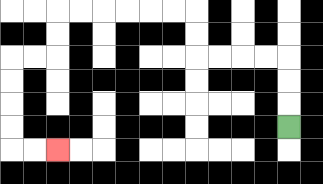{'start': '[12, 5]', 'end': '[2, 6]', 'path_directions': 'U,U,U,L,L,L,L,U,U,L,L,L,L,L,L,D,D,L,L,D,D,D,D,R,R', 'path_coordinates': '[[12, 5], [12, 4], [12, 3], [12, 2], [11, 2], [10, 2], [9, 2], [8, 2], [8, 1], [8, 0], [7, 0], [6, 0], [5, 0], [4, 0], [3, 0], [2, 0], [2, 1], [2, 2], [1, 2], [0, 2], [0, 3], [0, 4], [0, 5], [0, 6], [1, 6], [2, 6]]'}